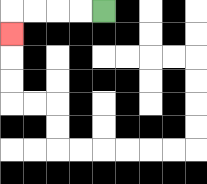{'start': '[4, 0]', 'end': '[0, 1]', 'path_directions': 'L,L,L,L,D', 'path_coordinates': '[[4, 0], [3, 0], [2, 0], [1, 0], [0, 0], [0, 1]]'}